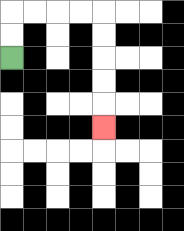{'start': '[0, 2]', 'end': '[4, 5]', 'path_directions': 'U,U,R,R,R,R,D,D,D,D,D', 'path_coordinates': '[[0, 2], [0, 1], [0, 0], [1, 0], [2, 0], [3, 0], [4, 0], [4, 1], [4, 2], [4, 3], [4, 4], [4, 5]]'}